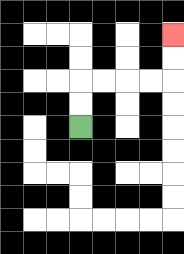{'start': '[3, 5]', 'end': '[7, 1]', 'path_directions': 'U,U,R,R,R,R,U,U', 'path_coordinates': '[[3, 5], [3, 4], [3, 3], [4, 3], [5, 3], [6, 3], [7, 3], [7, 2], [7, 1]]'}